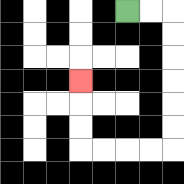{'start': '[5, 0]', 'end': '[3, 3]', 'path_directions': 'R,R,D,D,D,D,D,D,L,L,L,L,U,U,U', 'path_coordinates': '[[5, 0], [6, 0], [7, 0], [7, 1], [7, 2], [7, 3], [7, 4], [7, 5], [7, 6], [6, 6], [5, 6], [4, 6], [3, 6], [3, 5], [3, 4], [3, 3]]'}